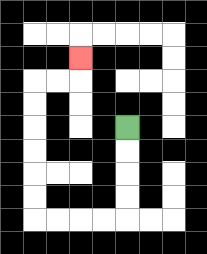{'start': '[5, 5]', 'end': '[3, 2]', 'path_directions': 'D,D,D,D,L,L,L,L,U,U,U,U,U,U,R,R,U', 'path_coordinates': '[[5, 5], [5, 6], [5, 7], [5, 8], [5, 9], [4, 9], [3, 9], [2, 9], [1, 9], [1, 8], [1, 7], [1, 6], [1, 5], [1, 4], [1, 3], [2, 3], [3, 3], [3, 2]]'}